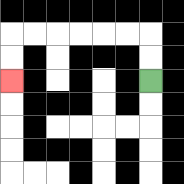{'start': '[6, 3]', 'end': '[0, 3]', 'path_directions': 'U,U,L,L,L,L,L,L,D,D', 'path_coordinates': '[[6, 3], [6, 2], [6, 1], [5, 1], [4, 1], [3, 1], [2, 1], [1, 1], [0, 1], [0, 2], [0, 3]]'}